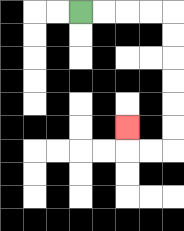{'start': '[3, 0]', 'end': '[5, 5]', 'path_directions': 'R,R,R,R,D,D,D,D,D,D,L,L,U', 'path_coordinates': '[[3, 0], [4, 0], [5, 0], [6, 0], [7, 0], [7, 1], [7, 2], [7, 3], [7, 4], [7, 5], [7, 6], [6, 6], [5, 6], [5, 5]]'}